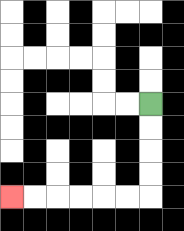{'start': '[6, 4]', 'end': '[0, 8]', 'path_directions': 'D,D,D,D,L,L,L,L,L,L', 'path_coordinates': '[[6, 4], [6, 5], [6, 6], [6, 7], [6, 8], [5, 8], [4, 8], [3, 8], [2, 8], [1, 8], [0, 8]]'}